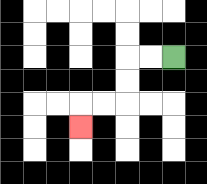{'start': '[7, 2]', 'end': '[3, 5]', 'path_directions': 'L,L,D,D,L,L,D', 'path_coordinates': '[[7, 2], [6, 2], [5, 2], [5, 3], [5, 4], [4, 4], [3, 4], [3, 5]]'}